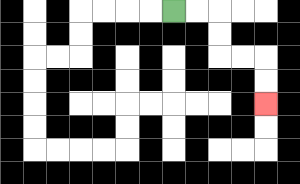{'start': '[7, 0]', 'end': '[11, 4]', 'path_directions': 'R,R,D,D,R,R,D,D', 'path_coordinates': '[[7, 0], [8, 0], [9, 0], [9, 1], [9, 2], [10, 2], [11, 2], [11, 3], [11, 4]]'}